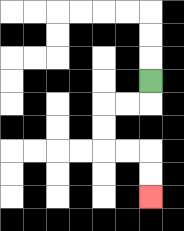{'start': '[6, 3]', 'end': '[6, 8]', 'path_directions': 'D,L,L,D,D,R,R,D,D', 'path_coordinates': '[[6, 3], [6, 4], [5, 4], [4, 4], [4, 5], [4, 6], [5, 6], [6, 6], [6, 7], [6, 8]]'}